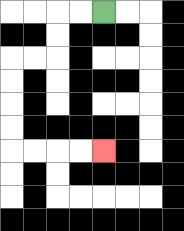{'start': '[4, 0]', 'end': '[4, 6]', 'path_directions': 'L,L,D,D,L,L,D,D,D,D,R,R,R,R', 'path_coordinates': '[[4, 0], [3, 0], [2, 0], [2, 1], [2, 2], [1, 2], [0, 2], [0, 3], [0, 4], [0, 5], [0, 6], [1, 6], [2, 6], [3, 6], [4, 6]]'}